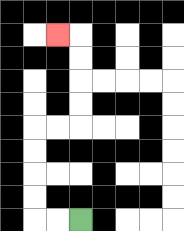{'start': '[3, 9]', 'end': '[2, 1]', 'path_directions': 'L,L,U,U,U,U,R,R,U,U,U,U,L', 'path_coordinates': '[[3, 9], [2, 9], [1, 9], [1, 8], [1, 7], [1, 6], [1, 5], [2, 5], [3, 5], [3, 4], [3, 3], [3, 2], [3, 1], [2, 1]]'}